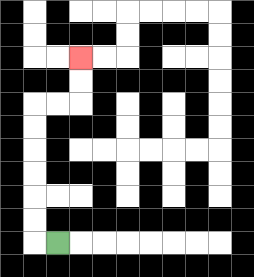{'start': '[2, 10]', 'end': '[3, 2]', 'path_directions': 'L,U,U,U,U,U,U,R,R,U,U', 'path_coordinates': '[[2, 10], [1, 10], [1, 9], [1, 8], [1, 7], [1, 6], [1, 5], [1, 4], [2, 4], [3, 4], [3, 3], [3, 2]]'}